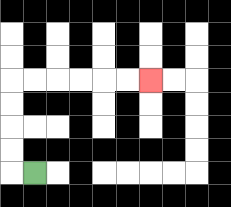{'start': '[1, 7]', 'end': '[6, 3]', 'path_directions': 'L,U,U,U,U,R,R,R,R,R,R', 'path_coordinates': '[[1, 7], [0, 7], [0, 6], [0, 5], [0, 4], [0, 3], [1, 3], [2, 3], [3, 3], [4, 3], [5, 3], [6, 3]]'}